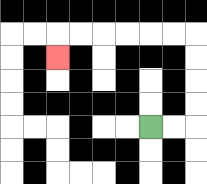{'start': '[6, 5]', 'end': '[2, 2]', 'path_directions': 'R,R,U,U,U,U,L,L,L,L,L,L,D', 'path_coordinates': '[[6, 5], [7, 5], [8, 5], [8, 4], [8, 3], [8, 2], [8, 1], [7, 1], [6, 1], [5, 1], [4, 1], [3, 1], [2, 1], [2, 2]]'}